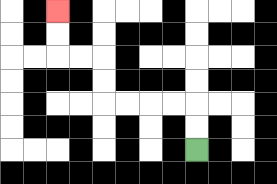{'start': '[8, 6]', 'end': '[2, 0]', 'path_directions': 'U,U,L,L,L,L,U,U,L,L,U,U', 'path_coordinates': '[[8, 6], [8, 5], [8, 4], [7, 4], [6, 4], [5, 4], [4, 4], [4, 3], [4, 2], [3, 2], [2, 2], [2, 1], [2, 0]]'}